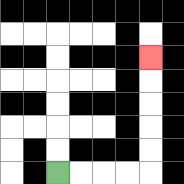{'start': '[2, 7]', 'end': '[6, 2]', 'path_directions': 'R,R,R,R,U,U,U,U,U', 'path_coordinates': '[[2, 7], [3, 7], [4, 7], [5, 7], [6, 7], [6, 6], [6, 5], [6, 4], [6, 3], [6, 2]]'}